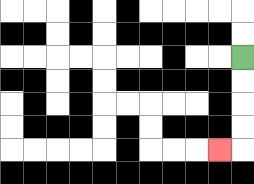{'start': '[10, 2]', 'end': '[9, 6]', 'path_directions': 'D,D,D,D,L', 'path_coordinates': '[[10, 2], [10, 3], [10, 4], [10, 5], [10, 6], [9, 6]]'}